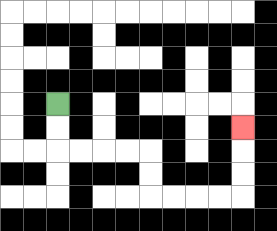{'start': '[2, 4]', 'end': '[10, 5]', 'path_directions': 'D,D,R,R,R,R,D,D,R,R,R,R,U,U,U', 'path_coordinates': '[[2, 4], [2, 5], [2, 6], [3, 6], [4, 6], [5, 6], [6, 6], [6, 7], [6, 8], [7, 8], [8, 8], [9, 8], [10, 8], [10, 7], [10, 6], [10, 5]]'}